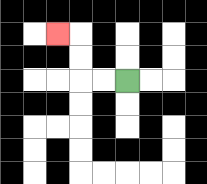{'start': '[5, 3]', 'end': '[2, 1]', 'path_directions': 'L,L,U,U,L', 'path_coordinates': '[[5, 3], [4, 3], [3, 3], [3, 2], [3, 1], [2, 1]]'}